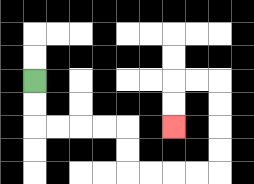{'start': '[1, 3]', 'end': '[7, 5]', 'path_directions': 'D,D,R,R,R,R,D,D,R,R,R,R,U,U,U,U,L,L,D,D', 'path_coordinates': '[[1, 3], [1, 4], [1, 5], [2, 5], [3, 5], [4, 5], [5, 5], [5, 6], [5, 7], [6, 7], [7, 7], [8, 7], [9, 7], [9, 6], [9, 5], [9, 4], [9, 3], [8, 3], [7, 3], [7, 4], [7, 5]]'}